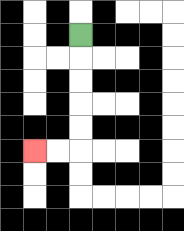{'start': '[3, 1]', 'end': '[1, 6]', 'path_directions': 'D,D,D,D,D,L,L', 'path_coordinates': '[[3, 1], [3, 2], [3, 3], [3, 4], [3, 5], [3, 6], [2, 6], [1, 6]]'}